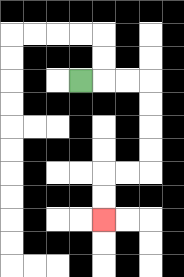{'start': '[3, 3]', 'end': '[4, 9]', 'path_directions': 'R,R,R,D,D,D,D,L,L,D,D', 'path_coordinates': '[[3, 3], [4, 3], [5, 3], [6, 3], [6, 4], [6, 5], [6, 6], [6, 7], [5, 7], [4, 7], [4, 8], [4, 9]]'}